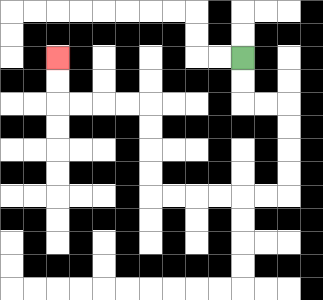{'start': '[10, 2]', 'end': '[2, 2]', 'path_directions': 'D,D,R,R,D,D,D,D,L,L,L,L,L,L,U,U,U,U,L,L,L,L,U,U', 'path_coordinates': '[[10, 2], [10, 3], [10, 4], [11, 4], [12, 4], [12, 5], [12, 6], [12, 7], [12, 8], [11, 8], [10, 8], [9, 8], [8, 8], [7, 8], [6, 8], [6, 7], [6, 6], [6, 5], [6, 4], [5, 4], [4, 4], [3, 4], [2, 4], [2, 3], [2, 2]]'}